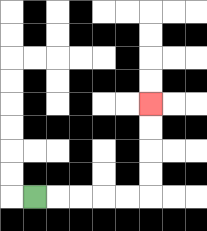{'start': '[1, 8]', 'end': '[6, 4]', 'path_directions': 'R,R,R,R,R,U,U,U,U', 'path_coordinates': '[[1, 8], [2, 8], [3, 8], [4, 8], [5, 8], [6, 8], [6, 7], [6, 6], [6, 5], [6, 4]]'}